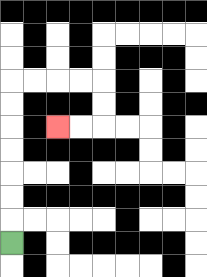{'start': '[0, 10]', 'end': '[2, 5]', 'path_directions': 'U,U,U,U,U,U,U,R,R,R,R,D,D,L,L', 'path_coordinates': '[[0, 10], [0, 9], [0, 8], [0, 7], [0, 6], [0, 5], [0, 4], [0, 3], [1, 3], [2, 3], [3, 3], [4, 3], [4, 4], [4, 5], [3, 5], [2, 5]]'}